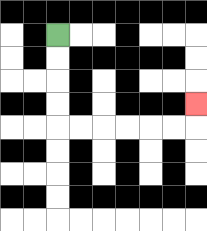{'start': '[2, 1]', 'end': '[8, 4]', 'path_directions': 'D,D,D,D,R,R,R,R,R,R,U', 'path_coordinates': '[[2, 1], [2, 2], [2, 3], [2, 4], [2, 5], [3, 5], [4, 5], [5, 5], [6, 5], [7, 5], [8, 5], [8, 4]]'}